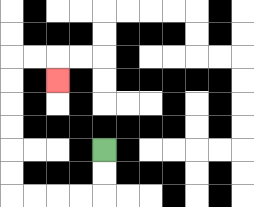{'start': '[4, 6]', 'end': '[2, 3]', 'path_directions': 'D,D,L,L,L,L,U,U,U,U,U,U,R,R,D', 'path_coordinates': '[[4, 6], [4, 7], [4, 8], [3, 8], [2, 8], [1, 8], [0, 8], [0, 7], [0, 6], [0, 5], [0, 4], [0, 3], [0, 2], [1, 2], [2, 2], [2, 3]]'}